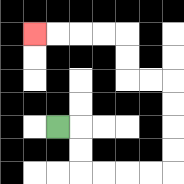{'start': '[2, 5]', 'end': '[1, 1]', 'path_directions': 'R,D,D,R,R,R,R,U,U,U,U,L,L,U,U,L,L,L,L', 'path_coordinates': '[[2, 5], [3, 5], [3, 6], [3, 7], [4, 7], [5, 7], [6, 7], [7, 7], [7, 6], [7, 5], [7, 4], [7, 3], [6, 3], [5, 3], [5, 2], [5, 1], [4, 1], [3, 1], [2, 1], [1, 1]]'}